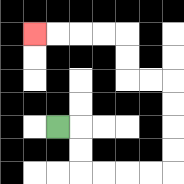{'start': '[2, 5]', 'end': '[1, 1]', 'path_directions': 'R,D,D,R,R,R,R,U,U,U,U,L,L,U,U,L,L,L,L', 'path_coordinates': '[[2, 5], [3, 5], [3, 6], [3, 7], [4, 7], [5, 7], [6, 7], [7, 7], [7, 6], [7, 5], [7, 4], [7, 3], [6, 3], [5, 3], [5, 2], [5, 1], [4, 1], [3, 1], [2, 1], [1, 1]]'}